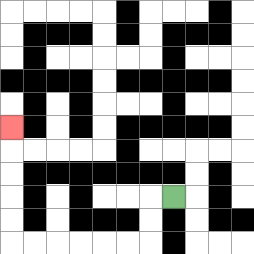{'start': '[7, 8]', 'end': '[0, 5]', 'path_directions': 'L,D,D,L,L,L,L,L,L,U,U,U,U,U', 'path_coordinates': '[[7, 8], [6, 8], [6, 9], [6, 10], [5, 10], [4, 10], [3, 10], [2, 10], [1, 10], [0, 10], [0, 9], [0, 8], [0, 7], [0, 6], [0, 5]]'}